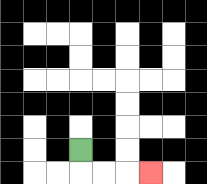{'start': '[3, 6]', 'end': '[6, 7]', 'path_directions': 'D,R,R,R', 'path_coordinates': '[[3, 6], [3, 7], [4, 7], [5, 7], [6, 7]]'}